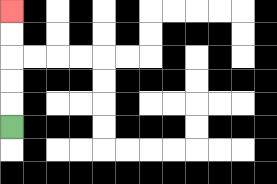{'start': '[0, 5]', 'end': '[0, 0]', 'path_directions': 'U,U,U,U,U', 'path_coordinates': '[[0, 5], [0, 4], [0, 3], [0, 2], [0, 1], [0, 0]]'}